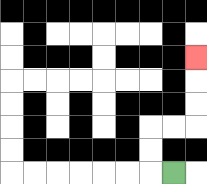{'start': '[7, 7]', 'end': '[8, 2]', 'path_directions': 'L,U,U,R,R,U,U,U', 'path_coordinates': '[[7, 7], [6, 7], [6, 6], [6, 5], [7, 5], [8, 5], [8, 4], [8, 3], [8, 2]]'}